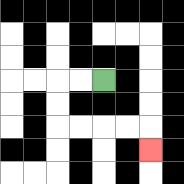{'start': '[4, 3]', 'end': '[6, 6]', 'path_directions': 'L,L,D,D,R,R,R,R,D', 'path_coordinates': '[[4, 3], [3, 3], [2, 3], [2, 4], [2, 5], [3, 5], [4, 5], [5, 5], [6, 5], [6, 6]]'}